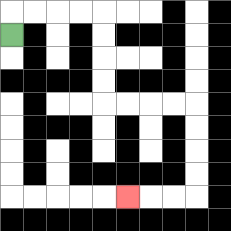{'start': '[0, 1]', 'end': '[5, 8]', 'path_directions': 'U,R,R,R,R,D,D,D,D,R,R,R,R,D,D,D,D,L,L,L', 'path_coordinates': '[[0, 1], [0, 0], [1, 0], [2, 0], [3, 0], [4, 0], [4, 1], [4, 2], [4, 3], [4, 4], [5, 4], [6, 4], [7, 4], [8, 4], [8, 5], [8, 6], [8, 7], [8, 8], [7, 8], [6, 8], [5, 8]]'}